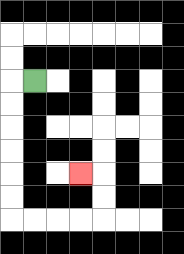{'start': '[1, 3]', 'end': '[3, 7]', 'path_directions': 'L,D,D,D,D,D,D,R,R,R,R,U,U,L', 'path_coordinates': '[[1, 3], [0, 3], [0, 4], [0, 5], [0, 6], [0, 7], [0, 8], [0, 9], [1, 9], [2, 9], [3, 9], [4, 9], [4, 8], [4, 7], [3, 7]]'}